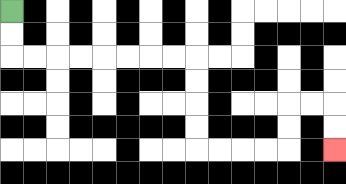{'start': '[0, 0]', 'end': '[14, 6]', 'path_directions': 'D,D,R,R,R,R,R,R,R,R,D,D,D,D,R,R,R,R,U,U,R,R,D,D', 'path_coordinates': '[[0, 0], [0, 1], [0, 2], [1, 2], [2, 2], [3, 2], [4, 2], [5, 2], [6, 2], [7, 2], [8, 2], [8, 3], [8, 4], [8, 5], [8, 6], [9, 6], [10, 6], [11, 6], [12, 6], [12, 5], [12, 4], [13, 4], [14, 4], [14, 5], [14, 6]]'}